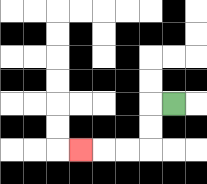{'start': '[7, 4]', 'end': '[3, 6]', 'path_directions': 'L,D,D,L,L,L', 'path_coordinates': '[[7, 4], [6, 4], [6, 5], [6, 6], [5, 6], [4, 6], [3, 6]]'}